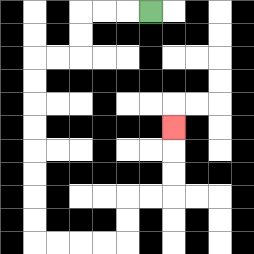{'start': '[6, 0]', 'end': '[7, 5]', 'path_directions': 'L,L,L,D,D,L,L,D,D,D,D,D,D,D,D,R,R,R,R,U,U,R,R,U,U,U', 'path_coordinates': '[[6, 0], [5, 0], [4, 0], [3, 0], [3, 1], [3, 2], [2, 2], [1, 2], [1, 3], [1, 4], [1, 5], [1, 6], [1, 7], [1, 8], [1, 9], [1, 10], [2, 10], [3, 10], [4, 10], [5, 10], [5, 9], [5, 8], [6, 8], [7, 8], [7, 7], [7, 6], [7, 5]]'}